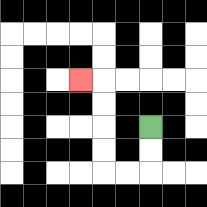{'start': '[6, 5]', 'end': '[3, 3]', 'path_directions': 'D,D,L,L,U,U,U,U,L', 'path_coordinates': '[[6, 5], [6, 6], [6, 7], [5, 7], [4, 7], [4, 6], [4, 5], [4, 4], [4, 3], [3, 3]]'}